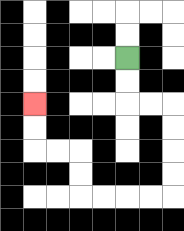{'start': '[5, 2]', 'end': '[1, 4]', 'path_directions': 'D,D,R,R,D,D,D,D,L,L,L,L,U,U,L,L,U,U', 'path_coordinates': '[[5, 2], [5, 3], [5, 4], [6, 4], [7, 4], [7, 5], [7, 6], [7, 7], [7, 8], [6, 8], [5, 8], [4, 8], [3, 8], [3, 7], [3, 6], [2, 6], [1, 6], [1, 5], [1, 4]]'}